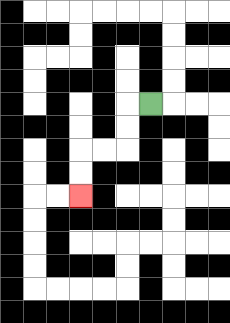{'start': '[6, 4]', 'end': '[3, 8]', 'path_directions': 'L,D,D,L,L,D,D', 'path_coordinates': '[[6, 4], [5, 4], [5, 5], [5, 6], [4, 6], [3, 6], [3, 7], [3, 8]]'}